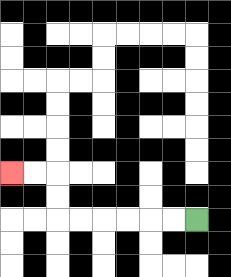{'start': '[8, 9]', 'end': '[0, 7]', 'path_directions': 'L,L,L,L,L,L,U,U,L,L', 'path_coordinates': '[[8, 9], [7, 9], [6, 9], [5, 9], [4, 9], [3, 9], [2, 9], [2, 8], [2, 7], [1, 7], [0, 7]]'}